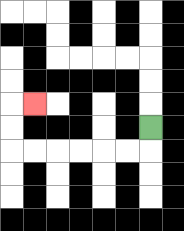{'start': '[6, 5]', 'end': '[1, 4]', 'path_directions': 'D,L,L,L,L,L,L,U,U,R', 'path_coordinates': '[[6, 5], [6, 6], [5, 6], [4, 6], [3, 6], [2, 6], [1, 6], [0, 6], [0, 5], [0, 4], [1, 4]]'}